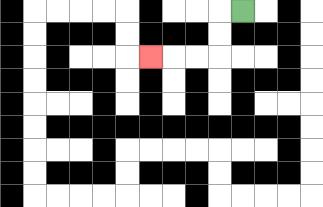{'start': '[10, 0]', 'end': '[6, 2]', 'path_directions': 'L,D,D,L,L,L', 'path_coordinates': '[[10, 0], [9, 0], [9, 1], [9, 2], [8, 2], [7, 2], [6, 2]]'}